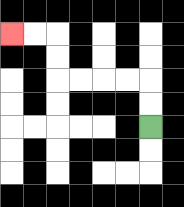{'start': '[6, 5]', 'end': '[0, 1]', 'path_directions': 'U,U,L,L,L,L,U,U,L,L', 'path_coordinates': '[[6, 5], [6, 4], [6, 3], [5, 3], [4, 3], [3, 3], [2, 3], [2, 2], [2, 1], [1, 1], [0, 1]]'}